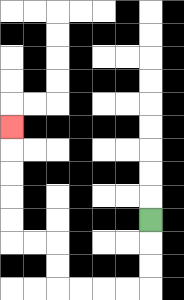{'start': '[6, 9]', 'end': '[0, 5]', 'path_directions': 'D,D,D,L,L,L,L,U,U,L,L,U,U,U,U,U', 'path_coordinates': '[[6, 9], [6, 10], [6, 11], [6, 12], [5, 12], [4, 12], [3, 12], [2, 12], [2, 11], [2, 10], [1, 10], [0, 10], [0, 9], [0, 8], [0, 7], [0, 6], [0, 5]]'}